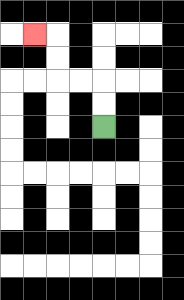{'start': '[4, 5]', 'end': '[1, 1]', 'path_directions': 'U,U,L,L,U,U,L', 'path_coordinates': '[[4, 5], [4, 4], [4, 3], [3, 3], [2, 3], [2, 2], [2, 1], [1, 1]]'}